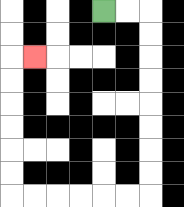{'start': '[4, 0]', 'end': '[1, 2]', 'path_directions': 'R,R,D,D,D,D,D,D,D,D,L,L,L,L,L,L,U,U,U,U,U,U,R', 'path_coordinates': '[[4, 0], [5, 0], [6, 0], [6, 1], [6, 2], [6, 3], [6, 4], [6, 5], [6, 6], [6, 7], [6, 8], [5, 8], [4, 8], [3, 8], [2, 8], [1, 8], [0, 8], [0, 7], [0, 6], [0, 5], [0, 4], [0, 3], [0, 2], [1, 2]]'}